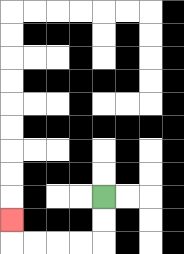{'start': '[4, 8]', 'end': '[0, 9]', 'path_directions': 'D,D,L,L,L,L,U', 'path_coordinates': '[[4, 8], [4, 9], [4, 10], [3, 10], [2, 10], [1, 10], [0, 10], [0, 9]]'}